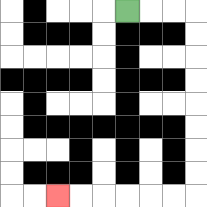{'start': '[5, 0]', 'end': '[2, 8]', 'path_directions': 'R,R,R,D,D,D,D,D,D,D,D,L,L,L,L,L,L', 'path_coordinates': '[[5, 0], [6, 0], [7, 0], [8, 0], [8, 1], [8, 2], [8, 3], [8, 4], [8, 5], [8, 6], [8, 7], [8, 8], [7, 8], [6, 8], [5, 8], [4, 8], [3, 8], [2, 8]]'}